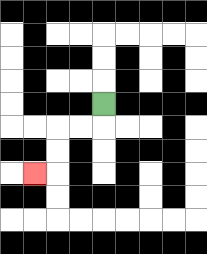{'start': '[4, 4]', 'end': '[1, 7]', 'path_directions': 'D,L,L,D,D,L', 'path_coordinates': '[[4, 4], [4, 5], [3, 5], [2, 5], [2, 6], [2, 7], [1, 7]]'}